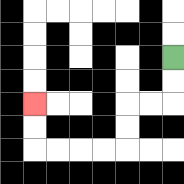{'start': '[7, 2]', 'end': '[1, 4]', 'path_directions': 'D,D,L,L,D,D,L,L,L,L,U,U', 'path_coordinates': '[[7, 2], [7, 3], [7, 4], [6, 4], [5, 4], [5, 5], [5, 6], [4, 6], [3, 6], [2, 6], [1, 6], [1, 5], [1, 4]]'}